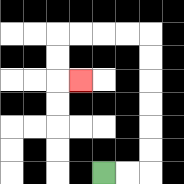{'start': '[4, 7]', 'end': '[3, 3]', 'path_directions': 'R,R,U,U,U,U,U,U,L,L,L,L,D,D,R', 'path_coordinates': '[[4, 7], [5, 7], [6, 7], [6, 6], [6, 5], [6, 4], [6, 3], [6, 2], [6, 1], [5, 1], [4, 1], [3, 1], [2, 1], [2, 2], [2, 3], [3, 3]]'}